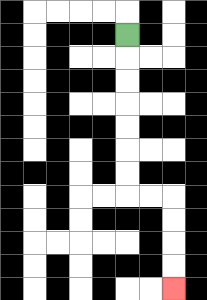{'start': '[5, 1]', 'end': '[7, 12]', 'path_directions': 'D,D,D,D,D,D,D,R,R,D,D,D,D', 'path_coordinates': '[[5, 1], [5, 2], [5, 3], [5, 4], [5, 5], [5, 6], [5, 7], [5, 8], [6, 8], [7, 8], [7, 9], [7, 10], [7, 11], [7, 12]]'}